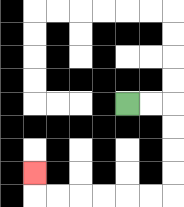{'start': '[5, 4]', 'end': '[1, 7]', 'path_directions': 'R,R,D,D,D,D,L,L,L,L,L,L,U', 'path_coordinates': '[[5, 4], [6, 4], [7, 4], [7, 5], [7, 6], [7, 7], [7, 8], [6, 8], [5, 8], [4, 8], [3, 8], [2, 8], [1, 8], [1, 7]]'}